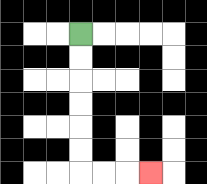{'start': '[3, 1]', 'end': '[6, 7]', 'path_directions': 'D,D,D,D,D,D,R,R,R', 'path_coordinates': '[[3, 1], [3, 2], [3, 3], [3, 4], [3, 5], [3, 6], [3, 7], [4, 7], [5, 7], [6, 7]]'}